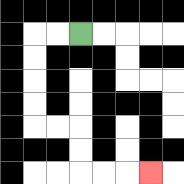{'start': '[3, 1]', 'end': '[6, 7]', 'path_directions': 'L,L,D,D,D,D,R,R,D,D,R,R,R', 'path_coordinates': '[[3, 1], [2, 1], [1, 1], [1, 2], [1, 3], [1, 4], [1, 5], [2, 5], [3, 5], [3, 6], [3, 7], [4, 7], [5, 7], [6, 7]]'}